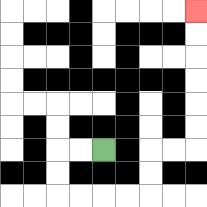{'start': '[4, 6]', 'end': '[8, 0]', 'path_directions': 'L,L,D,D,R,R,R,R,U,U,R,R,U,U,U,U,U,U', 'path_coordinates': '[[4, 6], [3, 6], [2, 6], [2, 7], [2, 8], [3, 8], [4, 8], [5, 8], [6, 8], [6, 7], [6, 6], [7, 6], [8, 6], [8, 5], [8, 4], [8, 3], [8, 2], [8, 1], [8, 0]]'}